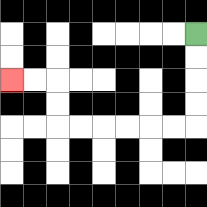{'start': '[8, 1]', 'end': '[0, 3]', 'path_directions': 'D,D,D,D,L,L,L,L,L,L,U,U,L,L', 'path_coordinates': '[[8, 1], [8, 2], [8, 3], [8, 4], [8, 5], [7, 5], [6, 5], [5, 5], [4, 5], [3, 5], [2, 5], [2, 4], [2, 3], [1, 3], [0, 3]]'}